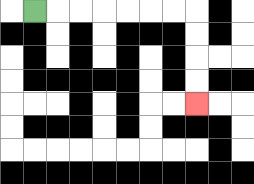{'start': '[1, 0]', 'end': '[8, 4]', 'path_directions': 'R,R,R,R,R,R,R,D,D,D,D', 'path_coordinates': '[[1, 0], [2, 0], [3, 0], [4, 0], [5, 0], [6, 0], [7, 0], [8, 0], [8, 1], [8, 2], [8, 3], [8, 4]]'}